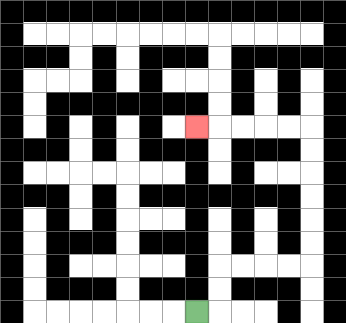{'start': '[8, 13]', 'end': '[8, 5]', 'path_directions': 'R,U,U,R,R,R,R,U,U,U,U,U,U,L,L,L,L,L', 'path_coordinates': '[[8, 13], [9, 13], [9, 12], [9, 11], [10, 11], [11, 11], [12, 11], [13, 11], [13, 10], [13, 9], [13, 8], [13, 7], [13, 6], [13, 5], [12, 5], [11, 5], [10, 5], [9, 5], [8, 5]]'}